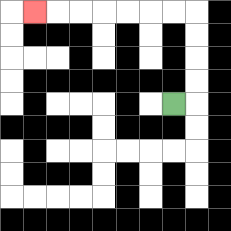{'start': '[7, 4]', 'end': '[1, 0]', 'path_directions': 'R,U,U,U,U,L,L,L,L,L,L,L', 'path_coordinates': '[[7, 4], [8, 4], [8, 3], [8, 2], [8, 1], [8, 0], [7, 0], [6, 0], [5, 0], [4, 0], [3, 0], [2, 0], [1, 0]]'}